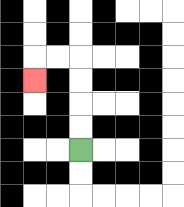{'start': '[3, 6]', 'end': '[1, 3]', 'path_directions': 'U,U,U,U,L,L,D', 'path_coordinates': '[[3, 6], [3, 5], [3, 4], [3, 3], [3, 2], [2, 2], [1, 2], [1, 3]]'}